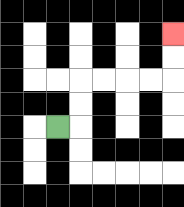{'start': '[2, 5]', 'end': '[7, 1]', 'path_directions': 'R,U,U,R,R,R,R,U,U', 'path_coordinates': '[[2, 5], [3, 5], [3, 4], [3, 3], [4, 3], [5, 3], [6, 3], [7, 3], [7, 2], [7, 1]]'}